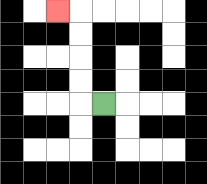{'start': '[4, 4]', 'end': '[2, 0]', 'path_directions': 'L,U,U,U,U,L', 'path_coordinates': '[[4, 4], [3, 4], [3, 3], [3, 2], [3, 1], [3, 0], [2, 0]]'}